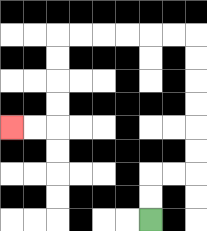{'start': '[6, 9]', 'end': '[0, 5]', 'path_directions': 'U,U,R,R,U,U,U,U,U,U,L,L,L,L,L,L,D,D,D,D,L,L', 'path_coordinates': '[[6, 9], [6, 8], [6, 7], [7, 7], [8, 7], [8, 6], [8, 5], [8, 4], [8, 3], [8, 2], [8, 1], [7, 1], [6, 1], [5, 1], [4, 1], [3, 1], [2, 1], [2, 2], [2, 3], [2, 4], [2, 5], [1, 5], [0, 5]]'}